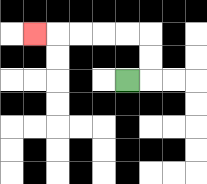{'start': '[5, 3]', 'end': '[1, 1]', 'path_directions': 'R,U,U,L,L,L,L,L', 'path_coordinates': '[[5, 3], [6, 3], [6, 2], [6, 1], [5, 1], [4, 1], [3, 1], [2, 1], [1, 1]]'}